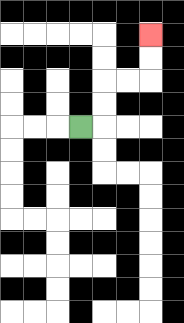{'start': '[3, 5]', 'end': '[6, 1]', 'path_directions': 'R,U,U,R,R,U,U', 'path_coordinates': '[[3, 5], [4, 5], [4, 4], [4, 3], [5, 3], [6, 3], [6, 2], [6, 1]]'}